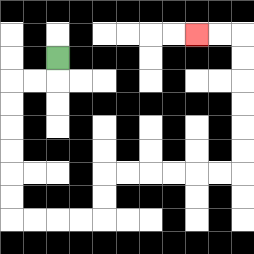{'start': '[2, 2]', 'end': '[8, 1]', 'path_directions': 'D,L,L,D,D,D,D,D,D,R,R,R,R,U,U,R,R,R,R,R,R,U,U,U,U,U,U,L,L', 'path_coordinates': '[[2, 2], [2, 3], [1, 3], [0, 3], [0, 4], [0, 5], [0, 6], [0, 7], [0, 8], [0, 9], [1, 9], [2, 9], [3, 9], [4, 9], [4, 8], [4, 7], [5, 7], [6, 7], [7, 7], [8, 7], [9, 7], [10, 7], [10, 6], [10, 5], [10, 4], [10, 3], [10, 2], [10, 1], [9, 1], [8, 1]]'}